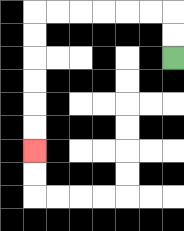{'start': '[7, 2]', 'end': '[1, 6]', 'path_directions': 'U,U,L,L,L,L,L,L,D,D,D,D,D,D', 'path_coordinates': '[[7, 2], [7, 1], [7, 0], [6, 0], [5, 0], [4, 0], [3, 0], [2, 0], [1, 0], [1, 1], [1, 2], [1, 3], [1, 4], [1, 5], [1, 6]]'}